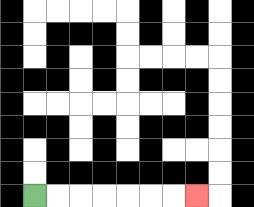{'start': '[1, 8]', 'end': '[8, 8]', 'path_directions': 'R,R,R,R,R,R,R', 'path_coordinates': '[[1, 8], [2, 8], [3, 8], [4, 8], [5, 8], [6, 8], [7, 8], [8, 8]]'}